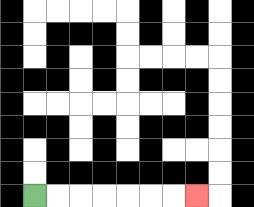{'start': '[1, 8]', 'end': '[8, 8]', 'path_directions': 'R,R,R,R,R,R,R', 'path_coordinates': '[[1, 8], [2, 8], [3, 8], [4, 8], [5, 8], [6, 8], [7, 8], [8, 8]]'}